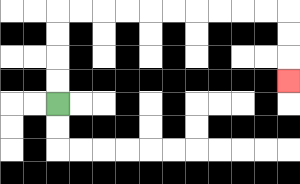{'start': '[2, 4]', 'end': '[12, 3]', 'path_directions': 'U,U,U,U,R,R,R,R,R,R,R,R,R,R,D,D,D', 'path_coordinates': '[[2, 4], [2, 3], [2, 2], [2, 1], [2, 0], [3, 0], [4, 0], [5, 0], [6, 0], [7, 0], [8, 0], [9, 0], [10, 0], [11, 0], [12, 0], [12, 1], [12, 2], [12, 3]]'}